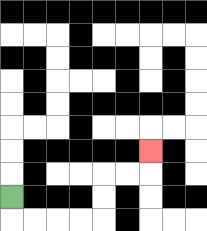{'start': '[0, 8]', 'end': '[6, 6]', 'path_directions': 'D,R,R,R,R,U,U,R,R,U', 'path_coordinates': '[[0, 8], [0, 9], [1, 9], [2, 9], [3, 9], [4, 9], [4, 8], [4, 7], [5, 7], [6, 7], [6, 6]]'}